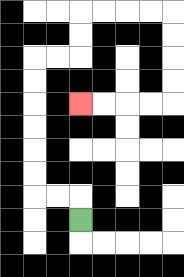{'start': '[3, 9]', 'end': '[3, 4]', 'path_directions': 'U,L,L,U,U,U,U,U,U,R,R,U,U,R,R,R,R,D,D,D,D,L,L,L,L', 'path_coordinates': '[[3, 9], [3, 8], [2, 8], [1, 8], [1, 7], [1, 6], [1, 5], [1, 4], [1, 3], [1, 2], [2, 2], [3, 2], [3, 1], [3, 0], [4, 0], [5, 0], [6, 0], [7, 0], [7, 1], [7, 2], [7, 3], [7, 4], [6, 4], [5, 4], [4, 4], [3, 4]]'}